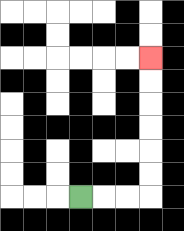{'start': '[3, 8]', 'end': '[6, 2]', 'path_directions': 'R,R,R,U,U,U,U,U,U', 'path_coordinates': '[[3, 8], [4, 8], [5, 8], [6, 8], [6, 7], [6, 6], [6, 5], [6, 4], [6, 3], [6, 2]]'}